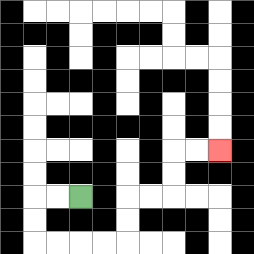{'start': '[3, 8]', 'end': '[9, 6]', 'path_directions': 'L,L,D,D,R,R,R,R,U,U,R,R,U,U,R,R', 'path_coordinates': '[[3, 8], [2, 8], [1, 8], [1, 9], [1, 10], [2, 10], [3, 10], [4, 10], [5, 10], [5, 9], [5, 8], [6, 8], [7, 8], [7, 7], [7, 6], [8, 6], [9, 6]]'}